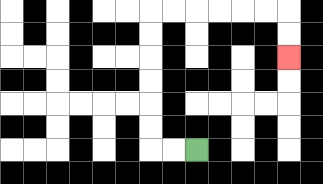{'start': '[8, 6]', 'end': '[12, 2]', 'path_directions': 'L,L,U,U,U,U,U,U,R,R,R,R,R,R,D,D', 'path_coordinates': '[[8, 6], [7, 6], [6, 6], [6, 5], [6, 4], [6, 3], [6, 2], [6, 1], [6, 0], [7, 0], [8, 0], [9, 0], [10, 0], [11, 0], [12, 0], [12, 1], [12, 2]]'}